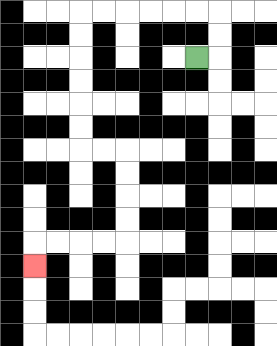{'start': '[8, 2]', 'end': '[1, 11]', 'path_directions': 'R,U,U,L,L,L,L,L,L,D,D,D,D,D,D,R,R,D,D,D,D,L,L,L,L,D', 'path_coordinates': '[[8, 2], [9, 2], [9, 1], [9, 0], [8, 0], [7, 0], [6, 0], [5, 0], [4, 0], [3, 0], [3, 1], [3, 2], [3, 3], [3, 4], [3, 5], [3, 6], [4, 6], [5, 6], [5, 7], [5, 8], [5, 9], [5, 10], [4, 10], [3, 10], [2, 10], [1, 10], [1, 11]]'}